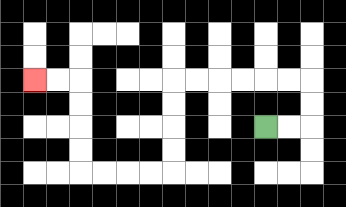{'start': '[11, 5]', 'end': '[1, 3]', 'path_directions': 'R,R,U,U,L,L,L,L,L,L,D,D,D,D,L,L,L,L,U,U,U,U,L,L', 'path_coordinates': '[[11, 5], [12, 5], [13, 5], [13, 4], [13, 3], [12, 3], [11, 3], [10, 3], [9, 3], [8, 3], [7, 3], [7, 4], [7, 5], [7, 6], [7, 7], [6, 7], [5, 7], [4, 7], [3, 7], [3, 6], [3, 5], [3, 4], [3, 3], [2, 3], [1, 3]]'}